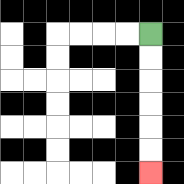{'start': '[6, 1]', 'end': '[6, 7]', 'path_directions': 'D,D,D,D,D,D', 'path_coordinates': '[[6, 1], [6, 2], [6, 3], [6, 4], [6, 5], [6, 6], [6, 7]]'}